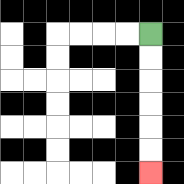{'start': '[6, 1]', 'end': '[6, 7]', 'path_directions': 'D,D,D,D,D,D', 'path_coordinates': '[[6, 1], [6, 2], [6, 3], [6, 4], [6, 5], [6, 6], [6, 7]]'}